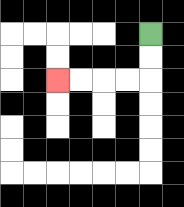{'start': '[6, 1]', 'end': '[2, 3]', 'path_directions': 'D,D,L,L,L,L', 'path_coordinates': '[[6, 1], [6, 2], [6, 3], [5, 3], [4, 3], [3, 3], [2, 3]]'}